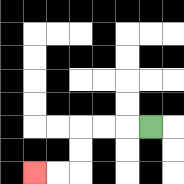{'start': '[6, 5]', 'end': '[1, 7]', 'path_directions': 'L,L,L,D,D,L,L', 'path_coordinates': '[[6, 5], [5, 5], [4, 5], [3, 5], [3, 6], [3, 7], [2, 7], [1, 7]]'}